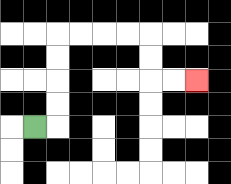{'start': '[1, 5]', 'end': '[8, 3]', 'path_directions': 'R,U,U,U,U,R,R,R,R,D,D,R,R', 'path_coordinates': '[[1, 5], [2, 5], [2, 4], [2, 3], [2, 2], [2, 1], [3, 1], [4, 1], [5, 1], [6, 1], [6, 2], [6, 3], [7, 3], [8, 3]]'}